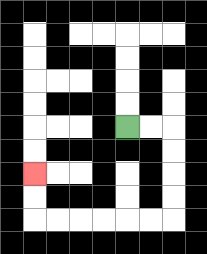{'start': '[5, 5]', 'end': '[1, 7]', 'path_directions': 'R,R,D,D,D,D,L,L,L,L,L,L,U,U', 'path_coordinates': '[[5, 5], [6, 5], [7, 5], [7, 6], [7, 7], [7, 8], [7, 9], [6, 9], [5, 9], [4, 9], [3, 9], [2, 9], [1, 9], [1, 8], [1, 7]]'}